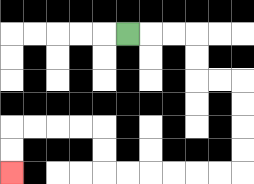{'start': '[5, 1]', 'end': '[0, 7]', 'path_directions': 'R,R,R,D,D,R,R,D,D,D,D,L,L,L,L,L,L,U,U,L,L,L,L,D,D', 'path_coordinates': '[[5, 1], [6, 1], [7, 1], [8, 1], [8, 2], [8, 3], [9, 3], [10, 3], [10, 4], [10, 5], [10, 6], [10, 7], [9, 7], [8, 7], [7, 7], [6, 7], [5, 7], [4, 7], [4, 6], [4, 5], [3, 5], [2, 5], [1, 5], [0, 5], [0, 6], [0, 7]]'}